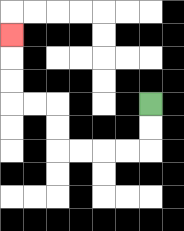{'start': '[6, 4]', 'end': '[0, 1]', 'path_directions': 'D,D,L,L,L,L,U,U,L,L,U,U,U', 'path_coordinates': '[[6, 4], [6, 5], [6, 6], [5, 6], [4, 6], [3, 6], [2, 6], [2, 5], [2, 4], [1, 4], [0, 4], [0, 3], [0, 2], [0, 1]]'}